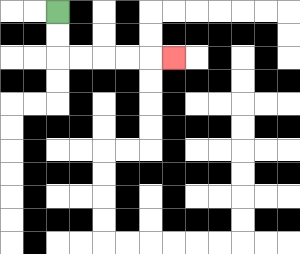{'start': '[2, 0]', 'end': '[7, 2]', 'path_directions': 'D,D,R,R,R,R,R', 'path_coordinates': '[[2, 0], [2, 1], [2, 2], [3, 2], [4, 2], [5, 2], [6, 2], [7, 2]]'}